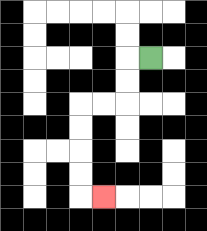{'start': '[6, 2]', 'end': '[4, 8]', 'path_directions': 'L,D,D,L,L,D,D,D,D,R', 'path_coordinates': '[[6, 2], [5, 2], [5, 3], [5, 4], [4, 4], [3, 4], [3, 5], [3, 6], [3, 7], [3, 8], [4, 8]]'}